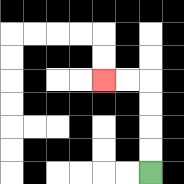{'start': '[6, 7]', 'end': '[4, 3]', 'path_directions': 'U,U,U,U,L,L', 'path_coordinates': '[[6, 7], [6, 6], [6, 5], [6, 4], [6, 3], [5, 3], [4, 3]]'}